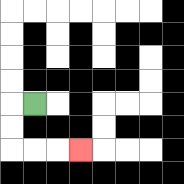{'start': '[1, 4]', 'end': '[3, 6]', 'path_directions': 'L,D,D,R,R,R', 'path_coordinates': '[[1, 4], [0, 4], [0, 5], [0, 6], [1, 6], [2, 6], [3, 6]]'}